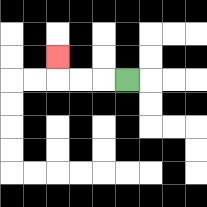{'start': '[5, 3]', 'end': '[2, 2]', 'path_directions': 'L,L,L,U', 'path_coordinates': '[[5, 3], [4, 3], [3, 3], [2, 3], [2, 2]]'}